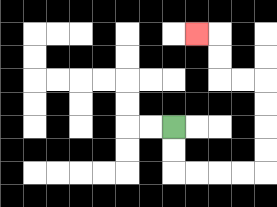{'start': '[7, 5]', 'end': '[8, 1]', 'path_directions': 'D,D,R,R,R,R,U,U,U,U,L,L,U,U,L', 'path_coordinates': '[[7, 5], [7, 6], [7, 7], [8, 7], [9, 7], [10, 7], [11, 7], [11, 6], [11, 5], [11, 4], [11, 3], [10, 3], [9, 3], [9, 2], [9, 1], [8, 1]]'}